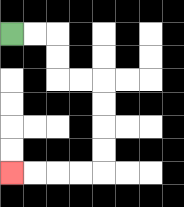{'start': '[0, 1]', 'end': '[0, 7]', 'path_directions': 'R,R,D,D,R,R,D,D,D,D,L,L,L,L', 'path_coordinates': '[[0, 1], [1, 1], [2, 1], [2, 2], [2, 3], [3, 3], [4, 3], [4, 4], [4, 5], [4, 6], [4, 7], [3, 7], [2, 7], [1, 7], [0, 7]]'}